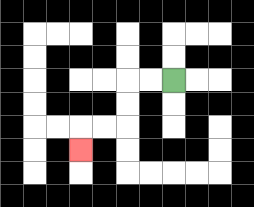{'start': '[7, 3]', 'end': '[3, 6]', 'path_directions': 'L,L,D,D,L,L,D', 'path_coordinates': '[[7, 3], [6, 3], [5, 3], [5, 4], [5, 5], [4, 5], [3, 5], [3, 6]]'}